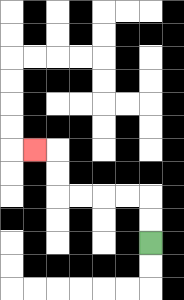{'start': '[6, 10]', 'end': '[1, 6]', 'path_directions': 'U,U,L,L,L,L,U,U,L', 'path_coordinates': '[[6, 10], [6, 9], [6, 8], [5, 8], [4, 8], [3, 8], [2, 8], [2, 7], [2, 6], [1, 6]]'}